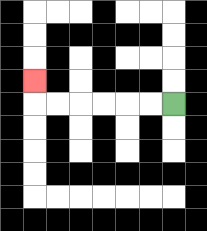{'start': '[7, 4]', 'end': '[1, 3]', 'path_directions': 'L,L,L,L,L,L,U', 'path_coordinates': '[[7, 4], [6, 4], [5, 4], [4, 4], [3, 4], [2, 4], [1, 4], [1, 3]]'}